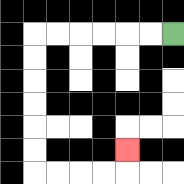{'start': '[7, 1]', 'end': '[5, 6]', 'path_directions': 'L,L,L,L,L,L,D,D,D,D,D,D,R,R,R,R,U', 'path_coordinates': '[[7, 1], [6, 1], [5, 1], [4, 1], [3, 1], [2, 1], [1, 1], [1, 2], [1, 3], [1, 4], [1, 5], [1, 6], [1, 7], [2, 7], [3, 7], [4, 7], [5, 7], [5, 6]]'}